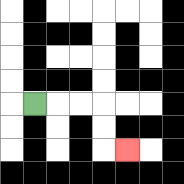{'start': '[1, 4]', 'end': '[5, 6]', 'path_directions': 'R,R,R,D,D,R', 'path_coordinates': '[[1, 4], [2, 4], [3, 4], [4, 4], [4, 5], [4, 6], [5, 6]]'}